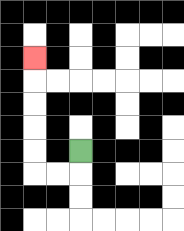{'start': '[3, 6]', 'end': '[1, 2]', 'path_directions': 'D,L,L,U,U,U,U,U', 'path_coordinates': '[[3, 6], [3, 7], [2, 7], [1, 7], [1, 6], [1, 5], [1, 4], [1, 3], [1, 2]]'}